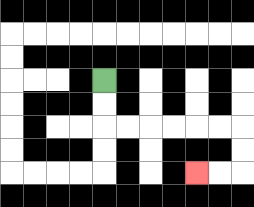{'start': '[4, 3]', 'end': '[8, 7]', 'path_directions': 'D,D,R,R,R,R,R,R,D,D,L,L', 'path_coordinates': '[[4, 3], [4, 4], [4, 5], [5, 5], [6, 5], [7, 5], [8, 5], [9, 5], [10, 5], [10, 6], [10, 7], [9, 7], [8, 7]]'}